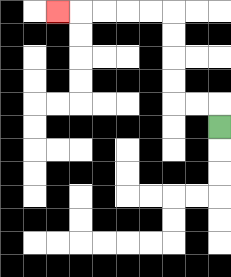{'start': '[9, 5]', 'end': '[2, 0]', 'path_directions': 'U,L,L,U,U,U,U,L,L,L,L,L', 'path_coordinates': '[[9, 5], [9, 4], [8, 4], [7, 4], [7, 3], [7, 2], [7, 1], [7, 0], [6, 0], [5, 0], [4, 0], [3, 0], [2, 0]]'}